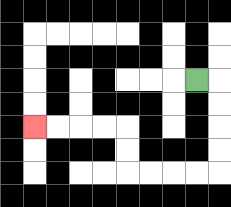{'start': '[8, 3]', 'end': '[1, 5]', 'path_directions': 'R,D,D,D,D,L,L,L,L,U,U,L,L,L,L', 'path_coordinates': '[[8, 3], [9, 3], [9, 4], [9, 5], [9, 6], [9, 7], [8, 7], [7, 7], [6, 7], [5, 7], [5, 6], [5, 5], [4, 5], [3, 5], [2, 5], [1, 5]]'}